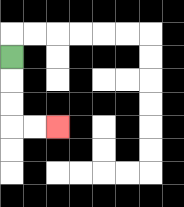{'start': '[0, 2]', 'end': '[2, 5]', 'path_directions': 'D,D,D,R,R', 'path_coordinates': '[[0, 2], [0, 3], [0, 4], [0, 5], [1, 5], [2, 5]]'}